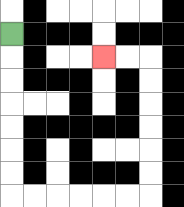{'start': '[0, 1]', 'end': '[4, 2]', 'path_directions': 'D,D,D,D,D,D,D,R,R,R,R,R,R,U,U,U,U,U,U,L,L', 'path_coordinates': '[[0, 1], [0, 2], [0, 3], [0, 4], [0, 5], [0, 6], [0, 7], [0, 8], [1, 8], [2, 8], [3, 8], [4, 8], [5, 8], [6, 8], [6, 7], [6, 6], [6, 5], [6, 4], [6, 3], [6, 2], [5, 2], [4, 2]]'}